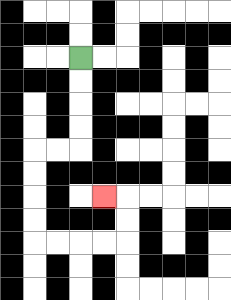{'start': '[3, 2]', 'end': '[4, 8]', 'path_directions': 'D,D,D,D,L,L,D,D,D,D,R,R,R,R,U,U,L', 'path_coordinates': '[[3, 2], [3, 3], [3, 4], [3, 5], [3, 6], [2, 6], [1, 6], [1, 7], [1, 8], [1, 9], [1, 10], [2, 10], [3, 10], [4, 10], [5, 10], [5, 9], [5, 8], [4, 8]]'}